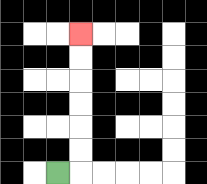{'start': '[2, 7]', 'end': '[3, 1]', 'path_directions': 'R,U,U,U,U,U,U', 'path_coordinates': '[[2, 7], [3, 7], [3, 6], [3, 5], [3, 4], [3, 3], [3, 2], [3, 1]]'}